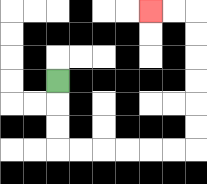{'start': '[2, 3]', 'end': '[6, 0]', 'path_directions': 'D,D,D,R,R,R,R,R,R,U,U,U,U,U,U,L,L', 'path_coordinates': '[[2, 3], [2, 4], [2, 5], [2, 6], [3, 6], [4, 6], [5, 6], [6, 6], [7, 6], [8, 6], [8, 5], [8, 4], [8, 3], [8, 2], [8, 1], [8, 0], [7, 0], [6, 0]]'}